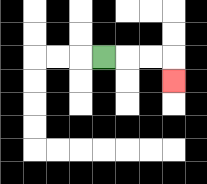{'start': '[4, 2]', 'end': '[7, 3]', 'path_directions': 'R,R,R,D', 'path_coordinates': '[[4, 2], [5, 2], [6, 2], [7, 2], [7, 3]]'}